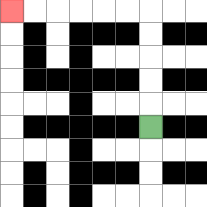{'start': '[6, 5]', 'end': '[0, 0]', 'path_directions': 'U,U,U,U,U,L,L,L,L,L,L', 'path_coordinates': '[[6, 5], [6, 4], [6, 3], [6, 2], [6, 1], [6, 0], [5, 0], [4, 0], [3, 0], [2, 0], [1, 0], [0, 0]]'}